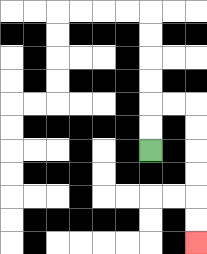{'start': '[6, 6]', 'end': '[8, 10]', 'path_directions': 'U,U,R,R,D,D,D,D,D,D', 'path_coordinates': '[[6, 6], [6, 5], [6, 4], [7, 4], [8, 4], [8, 5], [8, 6], [8, 7], [8, 8], [8, 9], [8, 10]]'}